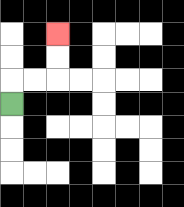{'start': '[0, 4]', 'end': '[2, 1]', 'path_directions': 'U,R,R,U,U', 'path_coordinates': '[[0, 4], [0, 3], [1, 3], [2, 3], [2, 2], [2, 1]]'}